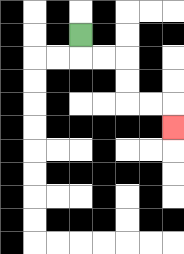{'start': '[3, 1]', 'end': '[7, 5]', 'path_directions': 'D,R,R,D,D,R,R,D', 'path_coordinates': '[[3, 1], [3, 2], [4, 2], [5, 2], [5, 3], [5, 4], [6, 4], [7, 4], [7, 5]]'}